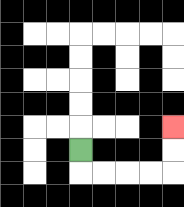{'start': '[3, 6]', 'end': '[7, 5]', 'path_directions': 'D,R,R,R,R,U,U', 'path_coordinates': '[[3, 6], [3, 7], [4, 7], [5, 7], [6, 7], [7, 7], [7, 6], [7, 5]]'}